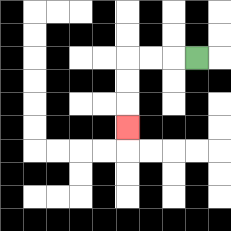{'start': '[8, 2]', 'end': '[5, 5]', 'path_directions': 'L,L,L,D,D,D', 'path_coordinates': '[[8, 2], [7, 2], [6, 2], [5, 2], [5, 3], [5, 4], [5, 5]]'}